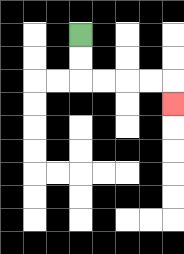{'start': '[3, 1]', 'end': '[7, 4]', 'path_directions': 'D,D,R,R,R,R,D', 'path_coordinates': '[[3, 1], [3, 2], [3, 3], [4, 3], [5, 3], [6, 3], [7, 3], [7, 4]]'}